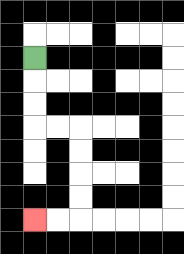{'start': '[1, 2]', 'end': '[1, 9]', 'path_directions': 'D,D,D,R,R,D,D,D,D,L,L', 'path_coordinates': '[[1, 2], [1, 3], [1, 4], [1, 5], [2, 5], [3, 5], [3, 6], [3, 7], [3, 8], [3, 9], [2, 9], [1, 9]]'}